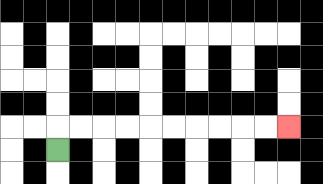{'start': '[2, 6]', 'end': '[12, 5]', 'path_directions': 'U,R,R,R,R,R,R,R,R,R,R', 'path_coordinates': '[[2, 6], [2, 5], [3, 5], [4, 5], [5, 5], [6, 5], [7, 5], [8, 5], [9, 5], [10, 5], [11, 5], [12, 5]]'}